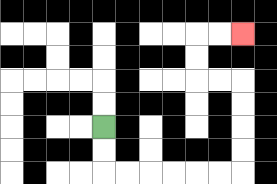{'start': '[4, 5]', 'end': '[10, 1]', 'path_directions': 'D,D,R,R,R,R,R,R,U,U,U,U,L,L,U,U,R,R', 'path_coordinates': '[[4, 5], [4, 6], [4, 7], [5, 7], [6, 7], [7, 7], [8, 7], [9, 7], [10, 7], [10, 6], [10, 5], [10, 4], [10, 3], [9, 3], [8, 3], [8, 2], [8, 1], [9, 1], [10, 1]]'}